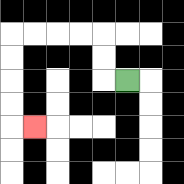{'start': '[5, 3]', 'end': '[1, 5]', 'path_directions': 'L,U,U,L,L,L,L,D,D,D,D,R', 'path_coordinates': '[[5, 3], [4, 3], [4, 2], [4, 1], [3, 1], [2, 1], [1, 1], [0, 1], [0, 2], [0, 3], [0, 4], [0, 5], [1, 5]]'}